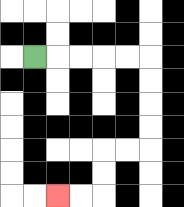{'start': '[1, 2]', 'end': '[2, 8]', 'path_directions': 'R,R,R,R,R,D,D,D,D,L,L,D,D,L,L', 'path_coordinates': '[[1, 2], [2, 2], [3, 2], [4, 2], [5, 2], [6, 2], [6, 3], [6, 4], [6, 5], [6, 6], [5, 6], [4, 6], [4, 7], [4, 8], [3, 8], [2, 8]]'}